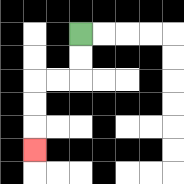{'start': '[3, 1]', 'end': '[1, 6]', 'path_directions': 'D,D,L,L,D,D,D', 'path_coordinates': '[[3, 1], [3, 2], [3, 3], [2, 3], [1, 3], [1, 4], [1, 5], [1, 6]]'}